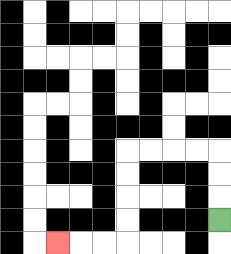{'start': '[9, 9]', 'end': '[2, 10]', 'path_directions': 'U,U,U,L,L,L,L,D,D,D,D,L,L,L', 'path_coordinates': '[[9, 9], [9, 8], [9, 7], [9, 6], [8, 6], [7, 6], [6, 6], [5, 6], [5, 7], [5, 8], [5, 9], [5, 10], [4, 10], [3, 10], [2, 10]]'}